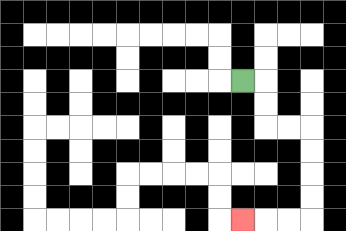{'start': '[10, 3]', 'end': '[10, 9]', 'path_directions': 'R,D,D,R,R,D,D,D,D,L,L,L', 'path_coordinates': '[[10, 3], [11, 3], [11, 4], [11, 5], [12, 5], [13, 5], [13, 6], [13, 7], [13, 8], [13, 9], [12, 9], [11, 9], [10, 9]]'}